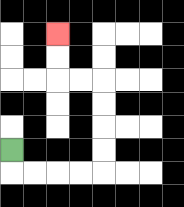{'start': '[0, 6]', 'end': '[2, 1]', 'path_directions': 'D,R,R,R,R,U,U,U,U,L,L,U,U', 'path_coordinates': '[[0, 6], [0, 7], [1, 7], [2, 7], [3, 7], [4, 7], [4, 6], [4, 5], [4, 4], [4, 3], [3, 3], [2, 3], [2, 2], [2, 1]]'}